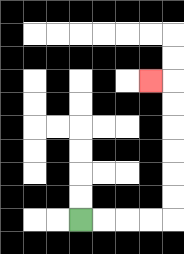{'start': '[3, 9]', 'end': '[6, 3]', 'path_directions': 'R,R,R,R,U,U,U,U,U,U,L', 'path_coordinates': '[[3, 9], [4, 9], [5, 9], [6, 9], [7, 9], [7, 8], [7, 7], [7, 6], [7, 5], [7, 4], [7, 3], [6, 3]]'}